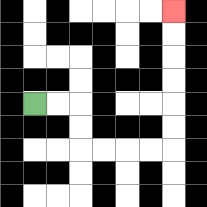{'start': '[1, 4]', 'end': '[7, 0]', 'path_directions': 'R,R,D,D,R,R,R,R,U,U,U,U,U,U', 'path_coordinates': '[[1, 4], [2, 4], [3, 4], [3, 5], [3, 6], [4, 6], [5, 6], [6, 6], [7, 6], [7, 5], [7, 4], [7, 3], [7, 2], [7, 1], [7, 0]]'}